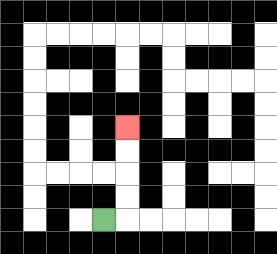{'start': '[4, 9]', 'end': '[5, 5]', 'path_directions': 'R,U,U,U,U', 'path_coordinates': '[[4, 9], [5, 9], [5, 8], [5, 7], [5, 6], [5, 5]]'}